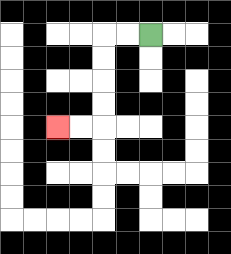{'start': '[6, 1]', 'end': '[2, 5]', 'path_directions': 'L,L,D,D,D,D,L,L', 'path_coordinates': '[[6, 1], [5, 1], [4, 1], [4, 2], [4, 3], [4, 4], [4, 5], [3, 5], [2, 5]]'}